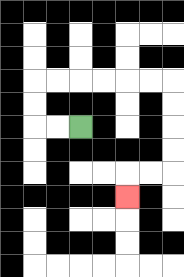{'start': '[3, 5]', 'end': '[5, 8]', 'path_directions': 'L,L,U,U,R,R,R,R,R,R,D,D,D,D,L,L,D', 'path_coordinates': '[[3, 5], [2, 5], [1, 5], [1, 4], [1, 3], [2, 3], [3, 3], [4, 3], [5, 3], [6, 3], [7, 3], [7, 4], [7, 5], [7, 6], [7, 7], [6, 7], [5, 7], [5, 8]]'}